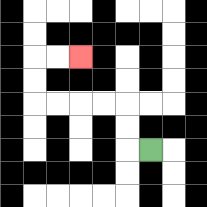{'start': '[6, 6]', 'end': '[3, 2]', 'path_directions': 'L,U,U,L,L,L,L,U,U,R,R', 'path_coordinates': '[[6, 6], [5, 6], [5, 5], [5, 4], [4, 4], [3, 4], [2, 4], [1, 4], [1, 3], [1, 2], [2, 2], [3, 2]]'}